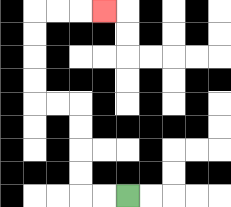{'start': '[5, 8]', 'end': '[4, 0]', 'path_directions': 'L,L,U,U,U,U,L,L,U,U,U,U,R,R,R', 'path_coordinates': '[[5, 8], [4, 8], [3, 8], [3, 7], [3, 6], [3, 5], [3, 4], [2, 4], [1, 4], [1, 3], [1, 2], [1, 1], [1, 0], [2, 0], [3, 0], [4, 0]]'}